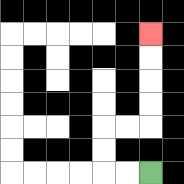{'start': '[6, 7]', 'end': '[6, 1]', 'path_directions': 'L,L,U,U,R,R,U,U,U,U', 'path_coordinates': '[[6, 7], [5, 7], [4, 7], [4, 6], [4, 5], [5, 5], [6, 5], [6, 4], [6, 3], [6, 2], [6, 1]]'}